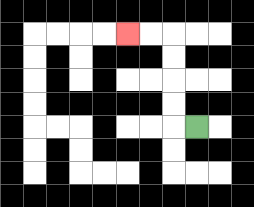{'start': '[8, 5]', 'end': '[5, 1]', 'path_directions': 'L,U,U,U,U,L,L', 'path_coordinates': '[[8, 5], [7, 5], [7, 4], [7, 3], [7, 2], [7, 1], [6, 1], [5, 1]]'}